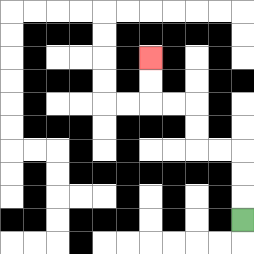{'start': '[10, 9]', 'end': '[6, 2]', 'path_directions': 'U,U,U,L,L,U,U,L,L,U,U', 'path_coordinates': '[[10, 9], [10, 8], [10, 7], [10, 6], [9, 6], [8, 6], [8, 5], [8, 4], [7, 4], [6, 4], [6, 3], [6, 2]]'}